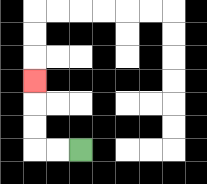{'start': '[3, 6]', 'end': '[1, 3]', 'path_directions': 'L,L,U,U,U', 'path_coordinates': '[[3, 6], [2, 6], [1, 6], [1, 5], [1, 4], [1, 3]]'}